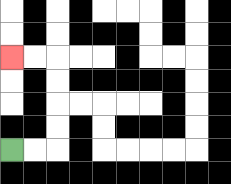{'start': '[0, 6]', 'end': '[0, 2]', 'path_directions': 'R,R,U,U,U,U,L,L', 'path_coordinates': '[[0, 6], [1, 6], [2, 6], [2, 5], [2, 4], [2, 3], [2, 2], [1, 2], [0, 2]]'}